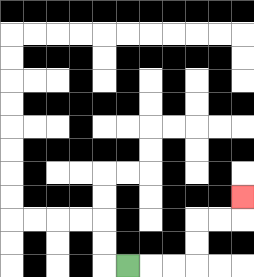{'start': '[5, 11]', 'end': '[10, 8]', 'path_directions': 'R,R,R,U,U,R,R,U', 'path_coordinates': '[[5, 11], [6, 11], [7, 11], [8, 11], [8, 10], [8, 9], [9, 9], [10, 9], [10, 8]]'}